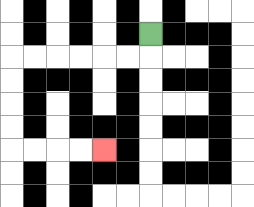{'start': '[6, 1]', 'end': '[4, 6]', 'path_directions': 'D,L,L,L,L,L,L,D,D,D,D,R,R,R,R', 'path_coordinates': '[[6, 1], [6, 2], [5, 2], [4, 2], [3, 2], [2, 2], [1, 2], [0, 2], [0, 3], [0, 4], [0, 5], [0, 6], [1, 6], [2, 6], [3, 6], [4, 6]]'}